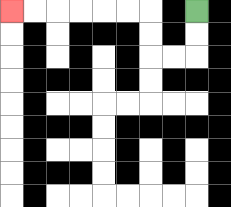{'start': '[8, 0]', 'end': '[0, 0]', 'path_directions': 'D,D,L,L,U,U,L,L,L,L,L,L', 'path_coordinates': '[[8, 0], [8, 1], [8, 2], [7, 2], [6, 2], [6, 1], [6, 0], [5, 0], [4, 0], [3, 0], [2, 0], [1, 0], [0, 0]]'}